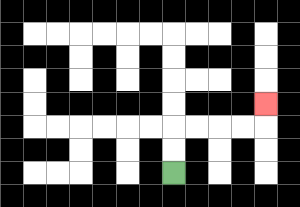{'start': '[7, 7]', 'end': '[11, 4]', 'path_directions': 'U,U,R,R,R,R,U', 'path_coordinates': '[[7, 7], [7, 6], [7, 5], [8, 5], [9, 5], [10, 5], [11, 5], [11, 4]]'}